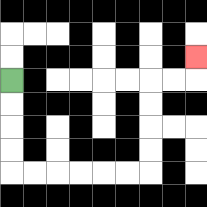{'start': '[0, 3]', 'end': '[8, 2]', 'path_directions': 'D,D,D,D,R,R,R,R,R,R,U,U,U,U,R,R,U', 'path_coordinates': '[[0, 3], [0, 4], [0, 5], [0, 6], [0, 7], [1, 7], [2, 7], [3, 7], [4, 7], [5, 7], [6, 7], [6, 6], [6, 5], [6, 4], [6, 3], [7, 3], [8, 3], [8, 2]]'}